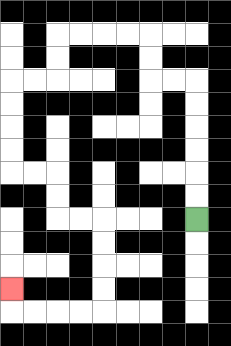{'start': '[8, 9]', 'end': '[0, 12]', 'path_directions': 'U,U,U,U,U,U,L,L,U,U,L,L,L,L,D,D,L,L,D,D,D,D,R,R,D,D,R,R,D,D,D,D,L,L,L,L,U', 'path_coordinates': '[[8, 9], [8, 8], [8, 7], [8, 6], [8, 5], [8, 4], [8, 3], [7, 3], [6, 3], [6, 2], [6, 1], [5, 1], [4, 1], [3, 1], [2, 1], [2, 2], [2, 3], [1, 3], [0, 3], [0, 4], [0, 5], [0, 6], [0, 7], [1, 7], [2, 7], [2, 8], [2, 9], [3, 9], [4, 9], [4, 10], [4, 11], [4, 12], [4, 13], [3, 13], [2, 13], [1, 13], [0, 13], [0, 12]]'}